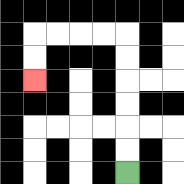{'start': '[5, 7]', 'end': '[1, 3]', 'path_directions': 'U,U,U,U,U,U,L,L,L,L,D,D', 'path_coordinates': '[[5, 7], [5, 6], [5, 5], [5, 4], [5, 3], [5, 2], [5, 1], [4, 1], [3, 1], [2, 1], [1, 1], [1, 2], [1, 3]]'}